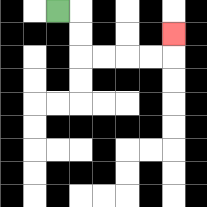{'start': '[2, 0]', 'end': '[7, 1]', 'path_directions': 'R,D,D,R,R,R,R,U', 'path_coordinates': '[[2, 0], [3, 0], [3, 1], [3, 2], [4, 2], [5, 2], [6, 2], [7, 2], [7, 1]]'}